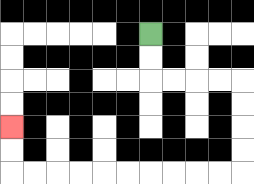{'start': '[6, 1]', 'end': '[0, 5]', 'path_directions': 'D,D,R,R,R,R,D,D,D,D,L,L,L,L,L,L,L,L,L,L,U,U', 'path_coordinates': '[[6, 1], [6, 2], [6, 3], [7, 3], [8, 3], [9, 3], [10, 3], [10, 4], [10, 5], [10, 6], [10, 7], [9, 7], [8, 7], [7, 7], [6, 7], [5, 7], [4, 7], [3, 7], [2, 7], [1, 7], [0, 7], [0, 6], [0, 5]]'}